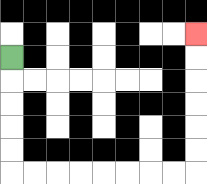{'start': '[0, 2]', 'end': '[8, 1]', 'path_directions': 'D,D,D,D,D,R,R,R,R,R,R,R,R,U,U,U,U,U,U', 'path_coordinates': '[[0, 2], [0, 3], [0, 4], [0, 5], [0, 6], [0, 7], [1, 7], [2, 7], [3, 7], [4, 7], [5, 7], [6, 7], [7, 7], [8, 7], [8, 6], [8, 5], [8, 4], [8, 3], [8, 2], [8, 1]]'}